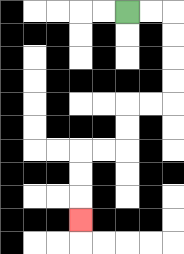{'start': '[5, 0]', 'end': '[3, 9]', 'path_directions': 'R,R,D,D,D,D,L,L,D,D,L,L,D,D,D', 'path_coordinates': '[[5, 0], [6, 0], [7, 0], [7, 1], [7, 2], [7, 3], [7, 4], [6, 4], [5, 4], [5, 5], [5, 6], [4, 6], [3, 6], [3, 7], [3, 8], [3, 9]]'}